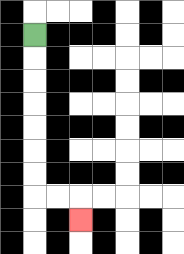{'start': '[1, 1]', 'end': '[3, 9]', 'path_directions': 'D,D,D,D,D,D,D,R,R,D', 'path_coordinates': '[[1, 1], [1, 2], [1, 3], [1, 4], [1, 5], [1, 6], [1, 7], [1, 8], [2, 8], [3, 8], [3, 9]]'}